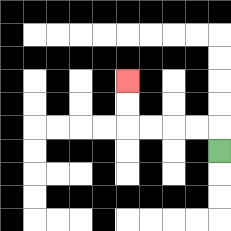{'start': '[9, 6]', 'end': '[5, 3]', 'path_directions': 'U,L,L,L,L,U,U', 'path_coordinates': '[[9, 6], [9, 5], [8, 5], [7, 5], [6, 5], [5, 5], [5, 4], [5, 3]]'}